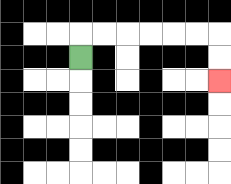{'start': '[3, 2]', 'end': '[9, 3]', 'path_directions': 'U,R,R,R,R,R,R,D,D', 'path_coordinates': '[[3, 2], [3, 1], [4, 1], [5, 1], [6, 1], [7, 1], [8, 1], [9, 1], [9, 2], [9, 3]]'}